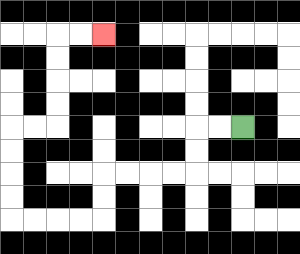{'start': '[10, 5]', 'end': '[4, 1]', 'path_directions': 'L,L,D,D,L,L,L,L,D,D,L,L,L,L,U,U,U,U,R,R,U,U,U,U,R,R', 'path_coordinates': '[[10, 5], [9, 5], [8, 5], [8, 6], [8, 7], [7, 7], [6, 7], [5, 7], [4, 7], [4, 8], [4, 9], [3, 9], [2, 9], [1, 9], [0, 9], [0, 8], [0, 7], [0, 6], [0, 5], [1, 5], [2, 5], [2, 4], [2, 3], [2, 2], [2, 1], [3, 1], [4, 1]]'}